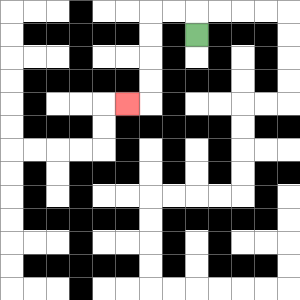{'start': '[8, 1]', 'end': '[5, 4]', 'path_directions': 'U,L,L,D,D,D,D,L', 'path_coordinates': '[[8, 1], [8, 0], [7, 0], [6, 0], [6, 1], [6, 2], [6, 3], [6, 4], [5, 4]]'}